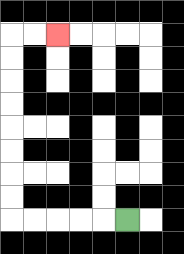{'start': '[5, 9]', 'end': '[2, 1]', 'path_directions': 'L,L,L,L,L,U,U,U,U,U,U,U,U,R,R', 'path_coordinates': '[[5, 9], [4, 9], [3, 9], [2, 9], [1, 9], [0, 9], [0, 8], [0, 7], [0, 6], [0, 5], [0, 4], [0, 3], [0, 2], [0, 1], [1, 1], [2, 1]]'}